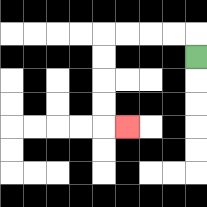{'start': '[8, 2]', 'end': '[5, 5]', 'path_directions': 'U,L,L,L,L,D,D,D,D,R', 'path_coordinates': '[[8, 2], [8, 1], [7, 1], [6, 1], [5, 1], [4, 1], [4, 2], [4, 3], [4, 4], [4, 5], [5, 5]]'}